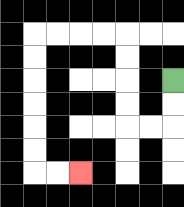{'start': '[7, 3]', 'end': '[3, 7]', 'path_directions': 'D,D,L,L,U,U,U,U,L,L,L,L,D,D,D,D,D,D,R,R', 'path_coordinates': '[[7, 3], [7, 4], [7, 5], [6, 5], [5, 5], [5, 4], [5, 3], [5, 2], [5, 1], [4, 1], [3, 1], [2, 1], [1, 1], [1, 2], [1, 3], [1, 4], [1, 5], [1, 6], [1, 7], [2, 7], [3, 7]]'}